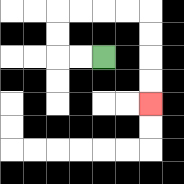{'start': '[4, 2]', 'end': '[6, 4]', 'path_directions': 'L,L,U,U,R,R,R,R,D,D,D,D', 'path_coordinates': '[[4, 2], [3, 2], [2, 2], [2, 1], [2, 0], [3, 0], [4, 0], [5, 0], [6, 0], [6, 1], [6, 2], [6, 3], [6, 4]]'}